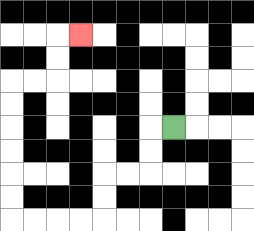{'start': '[7, 5]', 'end': '[3, 1]', 'path_directions': 'L,D,D,L,L,D,D,L,L,L,L,U,U,U,U,U,U,R,R,U,U,R', 'path_coordinates': '[[7, 5], [6, 5], [6, 6], [6, 7], [5, 7], [4, 7], [4, 8], [4, 9], [3, 9], [2, 9], [1, 9], [0, 9], [0, 8], [0, 7], [0, 6], [0, 5], [0, 4], [0, 3], [1, 3], [2, 3], [2, 2], [2, 1], [3, 1]]'}